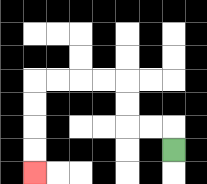{'start': '[7, 6]', 'end': '[1, 7]', 'path_directions': 'U,L,L,U,U,L,L,L,L,D,D,D,D', 'path_coordinates': '[[7, 6], [7, 5], [6, 5], [5, 5], [5, 4], [5, 3], [4, 3], [3, 3], [2, 3], [1, 3], [1, 4], [1, 5], [1, 6], [1, 7]]'}